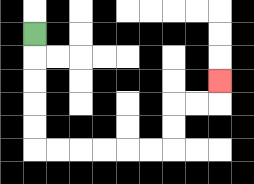{'start': '[1, 1]', 'end': '[9, 3]', 'path_directions': 'D,D,D,D,D,R,R,R,R,R,R,U,U,R,R,U', 'path_coordinates': '[[1, 1], [1, 2], [1, 3], [1, 4], [1, 5], [1, 6], [2, 6], [3, 6], [4, 6], [5, 6], [6, 6], [7, 6], [7, 5], [7, 4], [8, 4], [9, 4], [9, 3]]'}